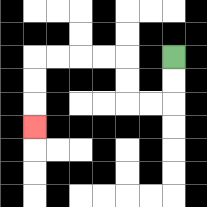{'start': '[7, 2]', 'end': '[1, 5]', 'path_directions': 'D,D,L,L,U,U,L,L,L,L,D,D,D', 'path_coordinates': '[[7, 2], [7, 3], [7, 4], [6, 4], [5, 4], [5, 3], [5, 2], [4, 2], [3, 2], [2, 2], [1, 2], [1, 3], [1, 4], [1, 5]]'}